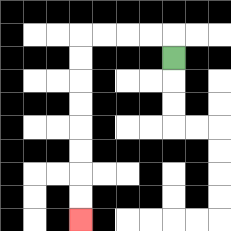{'start': '[7, 2]', 'end': '[3, 9]', 'path_directions': 'U,L,L,L,L,D,D,D,D,D,D,D,D', 'path_coordinates': '[[7, 2], [7, 1], [6, 1], [5, 1], [4, 1], [3, 1], [3, 2], [3, 3], [3, 4], [3, 5], [3, 6], [3, 7], [3, 8], [3, 9]]'}